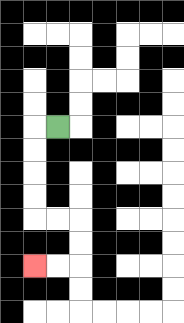{'start': '[2, 5]', 'end': '[1, 11]', 'path_directions': 'L,D,D,D,D,R,R,D,D,L,L', 'path_coordinates': '[[2, 5], [1, 5], [1, 6], [1, 7], [1, 8], [1, 9], [2, 9], [3, 9], [3, 10], [3, 11], [2, 11], [1, 11]]'}